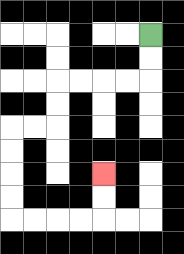{'start': '[6, 1]', 'end': '[4, 7]', 'path_directions': 'D,D,L,L,L,L,D,D,L,L,D,D,D,D,R,R,R,R,U,U', 'path_coordinates': '[[6, 1], [6, 2], [6, 3], [5, 3], [4, 3], [3, 3], [2, 3], [2, 4], [2, 5], [1, 5], [0, 5], [0, 6], [0, 7], [0, 8], [0, 9], [1, 9], [2, 9], [3, 9], [4, 9], [4, 8], [4, 7]]'}